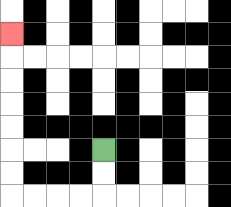{'start': '[4, 6]', 'end': '[0, 1]', 'path_directions': 'D,D,L,L,L,L,U,U,U,U,U,U,U', 'path_coordinates': '[[4, 6], [4, 7], [4, 8], [3, 8], [2, 8], [1, 8], [0, 8], [0, 7], [0, 6], [0, 5], [0, 4], [0, 3], [0, 2], [0, 1]]'}